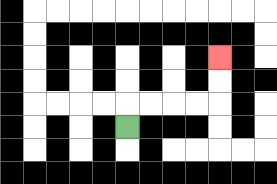{'start': '[5, 5]', 'end': '[9, 2]', 'path_directions': 'U,R,R,R,R,U,U', 'path_coordinates': '[[5, 5], [5, 4], [6, 4], [7, 4], [8, 4], [9, 4], [9, 3], [9, 2]]'}